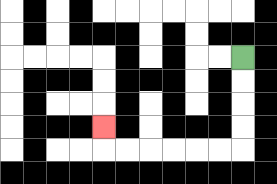{'start': '[10, 2]', 'end': '[4, 5]', 'path_directions': 'D,D,D,D,L,L,L,L,L,L,U', 'path_coordinates': '[[10, 2], [10, 3], [10, 4], [10, 5], [10, 6], [9, 6], [8, 6], [7, 6], [6, 6], [5, 6], [4, 6], [4, 5]]'}